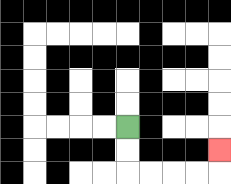{'start': '[5, 5]', 'end': '[9, 6]', 'path_directions': 'D,D,R,R,R,R,U', 'path_coordinates': '[[5, 5], [5, 6], [5, 7], [6, 7], [7, 7], [8, 7], [9, 7], [9, 6]]'}